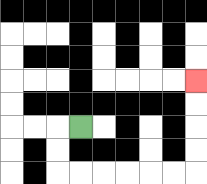{'start': '[3, 5]', 'end': '[8, 3]', 'path_directions': 'L,D,D,R,R,R,R,R,R,U,U,U,U', 'path_coordinates': '[[3, 5], [2, 5], [2, 6], [2, 7], [3, 7], [4, 7], [5, 7], [6, 7], [7, 7], [8, 7], [8, 6], [8, 5], [8, 4], [8, 3]]'}